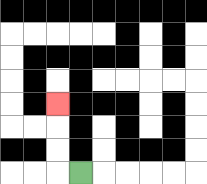{'start': '[3, 7]', 'end': '[2, 4]', 'path_directions': 'L,U,U,U', 'path_coordinates': '[[3, 7], [2, 7], [2, 6], [2, 5], [2, 4]]'}